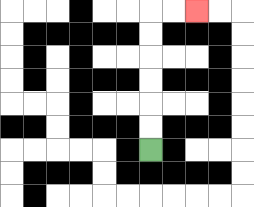{'start': '[6, 6]', 'end': '[8, 0]', 'path_directions': 'U,U,U,U,U,U,R,R', 'path_coordinates': '[[6, 6], [6, 5], [6, 4], [6, 3], [6, 2], [6, 1], [6, 0], [7, 0], [8, 0]]'}